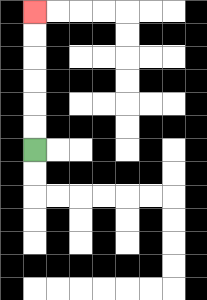{'start': '[1, 6]', 'end': '[1, 0]', 'path_directions': 'U,U,U,U,U,U', 'path_coordinates': '[[1, 6], [1, 5], [1, 4], [1, 3], [1, 2], [1, 1], [1, 0]]'}